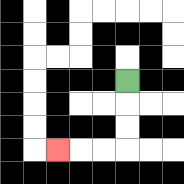{'start': '[5, 3]', 'end': '[2, 6]', 'path_directions': 'D,D,D,L,L,L', 'path_coordinates': '[[5, 3], [5, 4], [5, 5], [5, 6], [4, 6], [3, 6], [2, 6]]'}